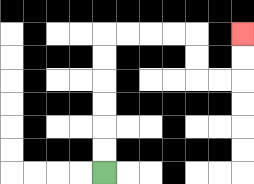{'start': '[4, 7]', 'end': '[10, 1]', 'path_directions': 'U,U,U,U,U,U,R,R,R,R,D,D,R,R,U,U', 'path_coordinates': '[[4, 7], [4, 6], [4, 5], [4, 4], [4, 3], [4, 2], [4, 1], [5, 1], [6, 1], [7, 1], [8, 1], [8, 2], [8, 3], [9, 3], [10, 3], [10, 2], [10, 1]]'}